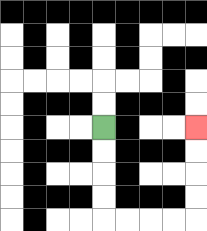{'start': '[4, 5]', 'end': '[8, 5]', 'path_directions': 'D,D,D,D,R,R,R,R,U,U,U,U', 'path_coordinates': '[[4, 5], [4, 6], [4, 7], [4, 8], [4, 9], [5, 9], [6, 9], [7, 9], [8, 9], [8, 8], [8, 7], [8, 6], [8, 5]]'}